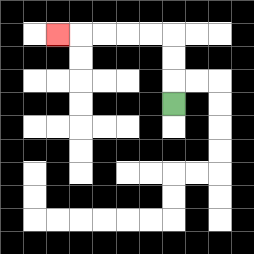{'start': '[7, 4]', 'end': '[2, 1]', 'path_directions': 'U,U,U,L,L,L,L,L', 'path_coordinates': '[[7, 4], [7, 3], [7, 2], [7, 1], [6, 1], [5, 1], [4, 1], [3, 1], [2, 1]]'}